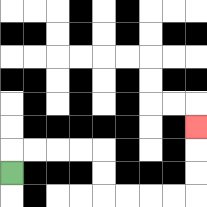{'start': '[0, 7]', 'end': '[8, 5]', 'path_directions': 'U,R,R,R,R,D,D,R,R,R,R,U,U,U', 'path_coordinates': '[[0, 7], [0, 6], [1, 6], [2, 6], [3, 6], [4, 6], [4, 7], [4, 8], [5, 8], [6, 8], [7, 8], [8, 8], [8, 7], [8, 6], [8, 5]]'}